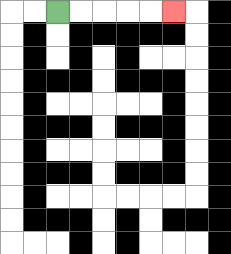{'start': '[2, 0]', 'end': '[7, 0]', 'path_directions': 'R,R,R,R,R', 'path_coordinates': '[[2, 0], [3, 0], [4, 0], [5, 0], [6, 0], [7, 0]]'}